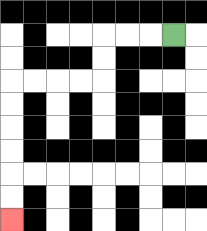{'start': '[7, 1]', 'end': '[0, 9]', 'path_directions': 'L,L,L,D,D,L,L,L,L,D,D,D,D,D,D', 'path_coordinates': '[[7, 1], [6, 1], [5, 1], [4, 1], [4, 2], [4, 3], [3, 3], [2, 3], [1, 3], [0, 3], [0, 4], [0, 5], [0, 6], [0, 7], [0, 8], [0, 9]]'}